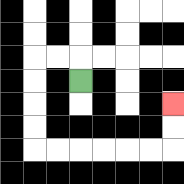{'start': '[3, 3]', 'end': '[7, 4]', 'path_directions': 'U,L,L,D,D,D,D,R,R,R,R,R,R,U,U', 'path_coordinates': '[[3, 3], [3, 2], [2, 2], [1, 2], [1, 3], [1, 4], [1, 5], [1, 6], [2, 6], [3, 6], [4, 6], [5, 6], [6, 6], [7, 6], [7, 5], [7, 4]]'}